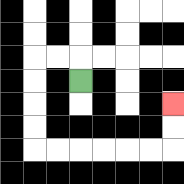{'start': '[3, 3]', 'end': '[7, 4]', 'path_directions': 'U,L,L,D,D,D,D,R,R,R,R,R,R,U,U', 'path_coordinates': '[[3, 3], [3, 2], [2, 2], [1, 2], [1, 3], [1, 4], [1, 5], [1, 6], [2, 6], [3, 6], [4, 6], [5, 6], [6, 6], [7, 6], [7, 5], [7, 4]]'}